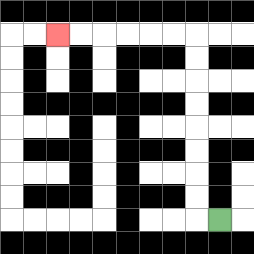{'start': '[9, 9]', 'end': '[2, 1]', 'path_directions': 'L,U,U,U,U,U,U,U,U,L,L,L,L,L,L', 'path_coordinates': '[[9, 9], [8, 9], [8, 8], [8, 7], [8, 6], [8, 5], [8, 4], [8, 3], [8, 2], [8, 1], [7, 1], [6, 1], [5, 1], [4, 1], [3, 1], [2, 1]]'}